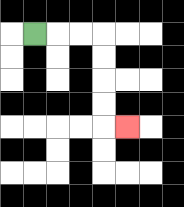{'start': '[1, 1]', 'end': '[5, 5]', 'path_directions': 'R,R,R,D,D,D,D,R', 'path_coordinates': '[[1, 1], [2, 1], [3, 1], [4, 1], [4, 2], [4, 3], [4, 4], [4, 5], [5, 5]]'}